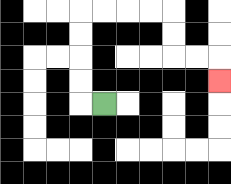{'start': '[4, 4]', 'end': '[9, 3]', 'path_directions': 'L,U,U,U,U,R,R,R,R,D,D,R,R,D', 'path_coordinates': '[[4, 4], [3, 4], [3, 3], [3, 2], [3, 1], [3, 0], [4, 0], [5, 0], [6, 0], [7, 0], [7, 1], [7, 2], [8, 2], [9, 2], [9, 3]]'}